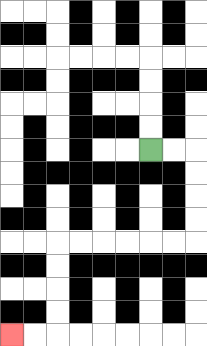{'start': '[6, 6]', 'end': '[0, 14]', 'path_directions': 'R,R,D,D,D,D,L,L,L,L,L,L,D,D,D,D,L,L', 'path_coordinates': '[[6, 6], [7, 6], [8, 6], [8, 7], [8, 8], [8, 9], [8, 10], [7, 10], [6, 10], [5, 10], [4, 10], [3, 10], [2, 10], [2, 11], [2, 12], [2, 13], [2, 14], [1, 14], [0, 14]]'}